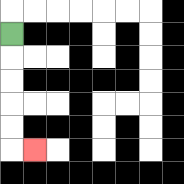{'start': '[0, 1]', 'end': '[1, 6]', 'path_directions': 'D,D,D,D,D,R', 'path_coordinates': '[[0, 1], [0, 2], [0, 3], [0, 4], [0, 5], [0, 6], [1, 6]]'}